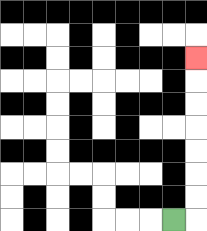{'start': '[7, 9]', 'end': '[8, 2]', 'path_directions': 'R,U,U,U,U,U,U,U', 'path_coordinates': '[[7, 9], [8, 9], [8, 8], [8, 7], [8, 6], [8, 5], [8, 4], [8, 3], [8, 2]]'}